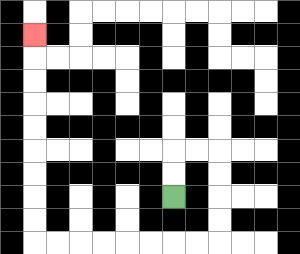{'start': '[7, 8]', 'end': '[1, 1]', 'path_directions': 'U,U,R,R,D,D,D,D,L,L,L,L,L,L,L,L,U,U,U,U,U,U,U,U,U', 'path_coordinates': '[[7, 8], [7, 7], [7, 6], [8, 6], [9, 6], [9, 7], [9, 8], [9, 9], [9, 10], [8, 10], [7, 10], [6, 10], [5, 10], [4, 10], [3, 10], [2, 10], [1, 10], [1, 9], [1, 8], [1, 7], [1, 6], [1, 5], [1, 4], [1, 3], [1, 2], [1, 1]]'}